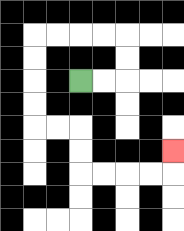{'start': '[3, 3]', 'end': '[7, 6]', 'path_directions': 'R,R,U,U,L,L,L,L,D,D,D,D,R,R,D,D,R,R,R,R,U', 'path_coordinates': '[[3, 3], [4, 3], [5, 3], [5, 2], [5, 1], [4, 1], [3, 1], [2, 1], [1, 1], [1, 2], [1, 3], [1, 4], [1, 5], [2, 5], [3, 5], [3, 6], [3, 7], [4, 7], [5, 7], [6, 7], [7, 7], [7, 6]]'}